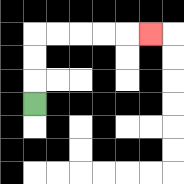{'start': '[1, 4]', 'end': '[6, 1]', 'path_directions': 'U,U,U,R,R,R,R,R', 'path_coordinates': '[[1, 4], [1, 3], [1, 2], [1, 1], [2, 1], [3, 1], [4, 1], [5, 1], [6, 1]]'}